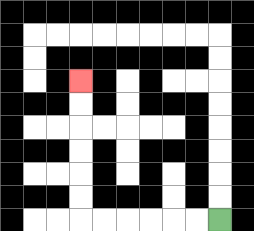{'start': '[9, 9]', 'end': '[3, 3]', 'path_directions': 'L,L,L,L,L,L,U,U,U,U,U,U', 'path_coordinates': '[[9, 9], [8, 9], [7, 9], [6, 9], [5, 9], [4, 9], [3, 9], [3, 8], [3, 7], [3, 6], [3, 5], [3, 4], [3, 3]]'}